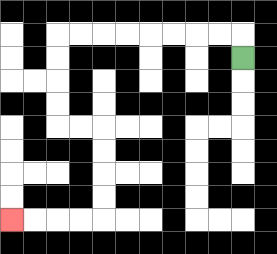{'start': '[10, 2]', 'end': '[0, 9]', 'path_directions': 'U,L,L,L,L,L,L,L,L,D,D,D,D,R,R,D,D,D,D,L,L,L,L', 'path_coordinates': '[[10, 2], [10, 1], [9, 1], [8, 1], [7, 1], [6, 1], [5, 1], [4, 1], [3, 1], [2, 1], [2, 2], [2, 3], [2, 4], [2, 5], [3, 5], [4, 5], [4, 6], [4, 7], [4, 8], [4, 9], [3, 9], [2, 9], [1, 9], [0, 9]]'}